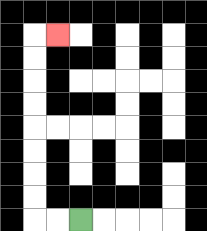{'start': '[3, 9]', 'end': '[2, 1]', 'path_directions': 'L,L,U,U,U,U,U,U,U,U,R', 'path_coordinates': '[[3, 9], [2, 9], [1, 9], [1, 8], [1, 7], [1, 6], [1, 5], [1, 4], [1, 3], [1, 2], [1, 1], [2, 1]]'}